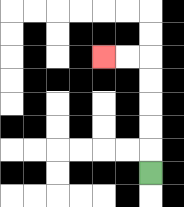{'start': '[6, 7]', 'end': '[4, 2]', 'path_directions': 'U,U,U,U,U,L,L', 'path_coordinates': '[[6, 7], [6, 6], [6, 5], [6, 4], [6, 3], [6, 2], [5, 2], [4, 2]]'}